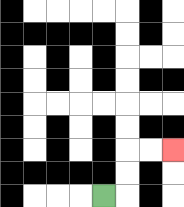{'start': '[4, 8]', 'end': '[7, 6]', 'path_directions': 'R,U,U,R,R', 'path_coordinates': '[[4, 8], [5, 8], [5, 7], [5, 6], [6, 6], [7, 6]]'}